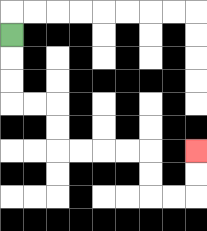{'start': '[0, 1]', 'end': '[8, 6]', 'path_directions': 'D,D,D,R,R,D,D,R,R,R,R,D,D,R,R,U,U', 'path_coordinates': '[[0, 1], [0, 2], [0, 3], [0, 4], [1, 4], [2, 4], [2, 5], [2, 6], [3, 6], [4, 6], [5, 6], [6, 6], [6, 7], [6, 8], [7, 8], [8, 8], [8, 7], [8, 6]]'}